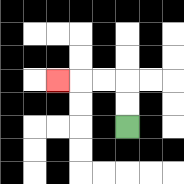{'start': '[5, 5]', 'end': '[2, 3]', 'path_directions': 'U,U,L,L,L', 'path_coordinates': '[[5, 5], [5, 4], [5, 3], [4, 3], [3, 3], [2, 3]]'}